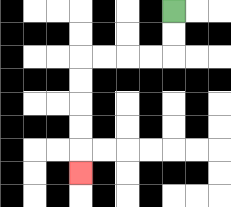{'start': '[7, 0]', 'end': '[3, 7]', 'path_directions': 'D,D,L,L,L,L,D,D,D,D,D', 'path_coordinates': '[[7, 0], [7, 1], [7, 2], [6, 2], [5, 2], [4, 2], [3, 2], [3, 3], [3, 4], [3, 5], [3, 6], [3, 7]]'}